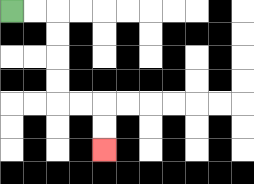{'start': '[0, 0]', 'end': '[4, 6]', 'path_directions': 'R,R,D,D,D,D,R,R,D,D', 'path_coordinates': '[[0, 0], [1, 0], [2, 0], [2, 1], [2, 2], [2, 3], [2, 4], [3, 4], [4, 4], [4, 5], [4, 6]]'}